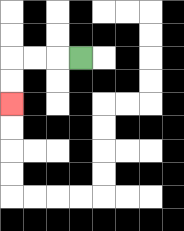{'start': '[3, 2]', 'end': '[0, 4]', 'path_directions': 'L,L,L,D,D', 'path_coordinates': '[[3, 2], [2, 2], [1, 2], [0, 2], [0, 3], [0, 4]]'}